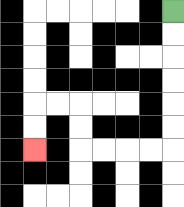{'start': '[7, 0]', 'end': '[1, 6]', 'path_directions': 'D,D,D,D,D,D,L,L,L,L,U,U,L,L,D,D', 'path_coordinates': '[[7, 0], [7, 1], [7, 2], [7, 3], [7, 4], [7, 5], [7, 6], [6, 6], [5, 6], [4, 6], [3, 6], [3, 5], [3, 4], [2, 4], [1, 4], [1, 5], [1, 6]]'}